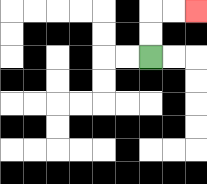{'start': '[6, 2]', 'end': '[8, 0]', 'path_directions': 'U,U,R,R', 'path_coordinates': '[[6, 2], [6, 1], [6, 0], [7, 0], [8, 0]]'}